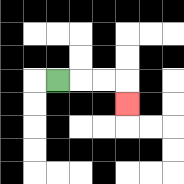{'start': '[2, 3]', 'end': '[5, 4]', 'path_directions': 'R,R,R,D', 'path_coordinates': '[[2, 3], [3, 3], [4, 3], [5, 3], [5, 4]]'}